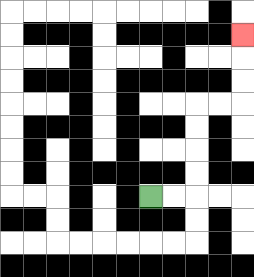{'start': '[6, 8]', 'end': '[10, 1]', 'path_directions': 'R,R,U,U,U,U,R,R,U,U,U', 'path_coordinates': '[[6, 8], [7, 8], [8, 8], [8, 7], [8, 6], [8, 5], [8, 4], [9, 4], [10, 4], [10, 3], [10, 2], [10, 1]]'}